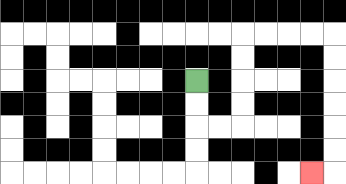{'start': '[8, 3]', 'end': '[13, 7]', 'path_directions': 'D,D,R,R,U,U,U,U,R,R,R,R,D,D,D,D,D,D,L', 'path_coordinates': '[[8, 3], [8, 4], [8, 5], [9, 5], [10, 5], [10, 4], [10, 3], [10, 2], [10, 1], [11, 1], [12, 1], [13, 1], [14, 1], [14, 2], [14, 3], [14, 4], [14, 5], [14, 6], [14, 7], [13, 7]]'}